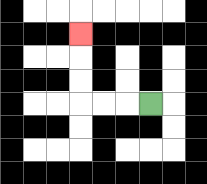{'start': '[6, 4]', 'end': '[3, 1]', 'path_directions': 'L,L,L,U,U,U', 'path_coordinates': '[[6, 4], [5, 4], [4, 4], [3, 4], [3, 3], [3, 2], [3, 1]]'}